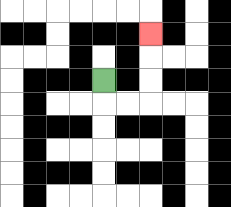{'start': '[4, 3]', 'end': '[6, 1]', 'path_directions': 'D,R,R,U,U,U', 'path_coordinates': '[[4, 3], [4, 4], [5, 4], [6, 4], [6, 3], [6, 2], [6, 1]]'}